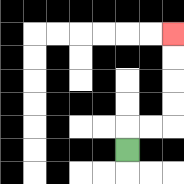{'start': '[5, 6]', 'end': '[7, 1]', 'path_directions': 'U,R,R,U,U,U,U', 'path_coordinates': '[[5, 6], [5, 5], [6, 5], [7, 5], [7, 4], [7, 3], [7, 2], [7, 1]]'}